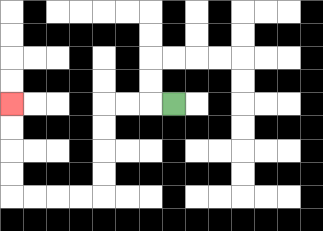{'start': '[7, 4]', 'end': '[0, 4]', 'path_directions': 'L,L,L,D,D,D,D,L,L,L,L,U,U,U,U', 'path_coordinates': '[[7, 4], [6, 4], [5, 4], [4, 4], [4, 5], [4, 6], [4, 7], [4, 8], [3, 8], [2, 8], [1, 8], [0, 8], [0, 7], [0, 6], [0, 5], [0, 4]]'}